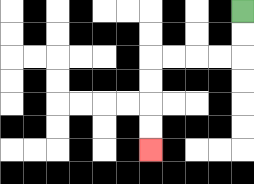{'start': '[10, 0]', 'end': '[6, 6]', 'path_directions': 'D,D,L,L,L,L,D,D,D,D', 'path_coordinates': '[[10, 0], [10, 1], [10, 2], [9, 2], [8, 2], [7, 2], [6, 2], [6, 3], [6, 4], [6, 5], [6, 6]]'}